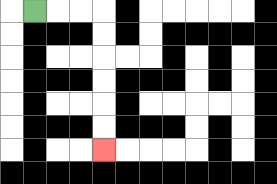{'start': '[1, 0]', 'end': '[4, 6]', 'path_directions': 'R,R,R,D,D,D,D,D,D', 'path_coordinates': '[[1, 0], [2, 0], [3, 0], [4, 0], [4, 1], [4, 2], [4, 3], [4, 4], [4, 5], [4, 6]]'}